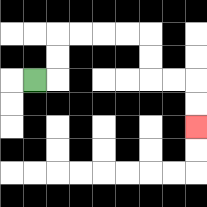{'start': '[1, 3]', 'end': '[8, 5]', 'path_directions': 'R,U,U,R,R,R,R,D,D,R,R,D,D', 'path_coordinates': '[[1, 3], [2, 3], [2, 2], [2, 1], [3, 1], [4, 1], [5, 1], [6, 1], [6, 2], [6, 3], [7, 3], [8, 3], [8, 4], [8, 5]]'}